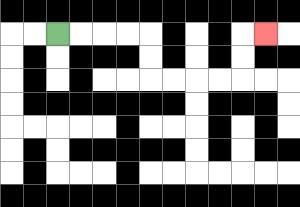{'start': '[2, 1]', 'end': '[11, 1]', 'path_directions': 'R,R,R,R,D,D,R,R,R,R,U,U,R', 'path_coordinates': '[[2, 1], [3, 1], [4, 1], [5, 1], [6, 1], [6, 2], [6, 3], [7, 3], [8, 3], [9, 3], [10, 3], [10, 2], [10, 1], [11, 1]]'}